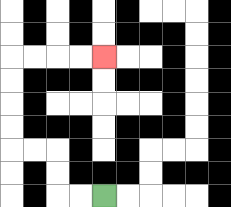{'start': '[4, 8]', 'end': '[4, 2]', 'path_directions': 'L,L,U,U,L,L,U,U,U,U,R,R,R,R', 'path_coordinates': '[[4, 8], [3, 8], [2, 8], [2, 7], [2, 6], [1, 6], [0, 6], [0, 5], [0, 4], [0, 3], [0, 2], [1, 2], [2, 2], [3, 2], [4, 2]]'}